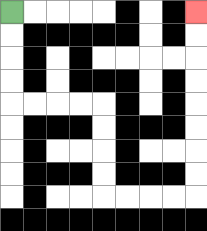{'start': '[0, 0]', 'end': '[8, 0]', 'path_directions': 'D,D,D,D,R,R,R,R,D,D,D,D,R,R,R,R,U,U,U,U,U,U,U,U', 'path_coordinates': '[[0, 0], [0, 1], [0, 2], [0, 3], [0, 4], [1, 4], [2, 4], [3, 4], [4, 4], [4, 5], [4, 6], [4, 7], [4, 8], [5, 8], [6, 8], [7, 8], [8, 8], [8, 7], [8, 6], [8, 5], [8, 4], [8, 3], [8, 2], [8, 1], [8, 0]]'}